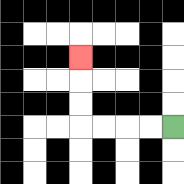{'start': '[7, 5]', 'end': '[3, 2]', 'path_directions': 'L,L,L,L,U,U,U', 'path_coordinates': '[[7, 5], [6, 5], [5, 5], [4, 5], [3, 5], [3, 4], [3, 3], [3, 2]]'}